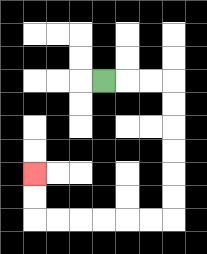{'start': '[4, 3]', 'end': '[1, 7]', 'path_directions': 'R,R,R,D,D,D,D,D,D,L,L,L,L,L,L,U,U', 'path_coordinates': '[[4, 3], [5, 3], [6, 3], [7, 3], [7, 4], [7, 5], [7, 6], [7, 7], [7, 8], [7, 9], [6, 9], [5, 9], [4, 9], [3, 9], [2, 9], [1, 9], [1, 8], [1, 7]]'}